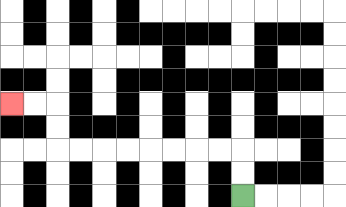{'start': '[10, 8]', 'end': '[0, 4]', 'path_directions': 'U,U,L,L,L,L,L,L,L,L,U,U,L,L', 'path_coordinates': '[[10, 8], [10, 7], [10, 6], [9, 6], [8, 6], [7, 6], [6, 6], [5, 6], [4, 6], [3, 6], [2, 6], [2, 5], [2, 4], [1, 4], [0, 4]]'}